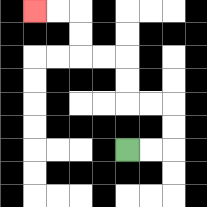{'start': '[5, 6]', 'end': '[1, 0]', 'path_directions': 'R,R,U,U,L,L,U,U,L,L,U,U,L,L', 'path_coordinates': '[[5, 6], [6, 6], [7, 6], [7, 5], [7, 4], [6, 4], [5, 4], [5, 3], [5, 2], [4, 2], [3, 2], [3, 1], [3, 0], [2, 0], [1, 0]]'}